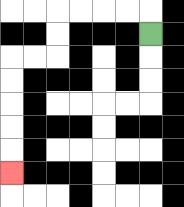{'start': '[6, 1]', 'end': '[0, 7]', 'path_directions': 'U,L,L,L,L,D,D,L,L,D,D,D,D,D', 'path_coordinates': '[[6, 1], [6, 0], [5, 0], [4, 0], [3, 0], [2, 0], [2, 1], [2, 2], [1, 2], [0, 2], [0, 3], [0, 4], [0, 5], [0, 6], [0, 7]]'}